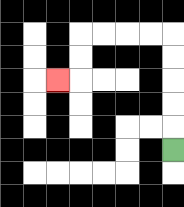{'start': '[7, 6]', 'end': '[2, 3]', 'path_directions': 'U,U,U,U,U,L,L,L,L,D,D,L', 'path_coordinates': '[[7, 6], [7, 5], [7, 4], [7, 3], [7, 2], [7, 1], [6, 1], [5, 1], [4, 1], [3, 1], [3, 2], [3, 3], [2, 3]]'}